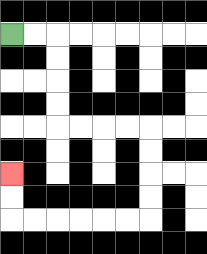{'start': '[0, 1]', 'end': '[0, 7]', 'path_directions': 'R,R,D,D,D,D,R,R,R,R,D,D,D,D,L,L,L,L,L,L,U,U', 'path_coordinates': '[[0, 1], [1, 1], [2, 1], [2, 2], [2, 3], [2, 4], [2, 5], [3, 5], [4, 5], [5, 5], [6, 5], [6, 6], [6, 7], [6, 8], [6, 9], [5, 9], [4, 9], [3, 9], [2, 9], [1, 9], [0, 9], [0, 8], [0, 7]]'}